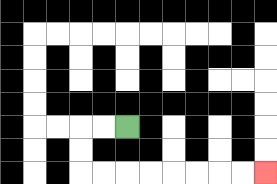{'start': '[5, 5]', 'end': '[11, 7]', 'path_directions': 'L,L,D,D,R,R,R,R,R,R,R,R', 'path_coordinates': '[[5, 5], [4, 5], [3, 5], [3, 6], [3, 7], [4, 7], [5, 7], [6, 7], [7, 7], [8, 7], [9, 7], [10, 7], [11, 7]]'}